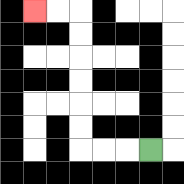{'start': '[6, 6]', 'end': '[1, 0]', 'path_directions': 'L,L,L,U,U,U,U,U,U,L,L', 'path_coordinates': '[[6, 6], [5, 6], [4, 6], [3, 6], [3, 5], [3, 4], [3, 3], [3, 2], [3, 1], [3, 0], [2, 0], [1, 0]]'}